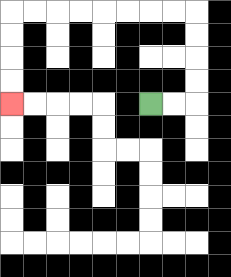{'start': '[6, 4]', 'end': '[0, 4]', 'path_directions': 'R,R,U,U,U,U,L,L,L,L,L,L,L,L,D,D,D,D', 'path_coordinates': '[[6, 4], [7, 4], [8, 4], [8, 3], [8, 2], [8, 1], [8, 0], [7, 0], [6, 0], [5, 0], [4, 0], [3, 0], [2, 0], [1, 0], [0, 0], [0, 1], [0, 2], [0, 3], [0, 4]]'}